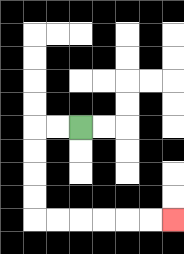{'start': '[3, 5]', 'end': '[7, 9]', 'path_directions': 'L,L,D,D,D,D,R,R,R,R,R,R', 'path_coordinates': '[[3, 5], [2, 5], [1, 5], [1, 6], [1, 7], [1, 8], [1, 9], [2, 9], [3, 9], [4, 9], [5, 9], [6, 9], [7, 9]]'}